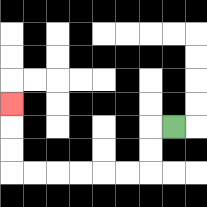{'start': '[7, 5]', 'end': '[0, 4]', 'path_directions': 'L,D,D,L,L,L,L,L,L,U,U,U', 'path_coordinates': '[[7, 5], [6, 5], [6, 6], [6, 7], [5, 7], [4, 7], [3, 7], [2, 7], [1, 7], [0, 7], [0, 6], [0, 5], [0, 4]]'}